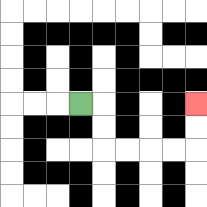{'start': '[3, 4]', 'end': '[8, 4]', 'path_directions': 'R,D,D,R,R,R,R,U,U', 'path_coordinates': '[[3, 4], [4, 4], [4, 5], [4, 6], [5, 6], [6, 6], [7, 6], [8, 6], [8, 5], [8, 4]]'}